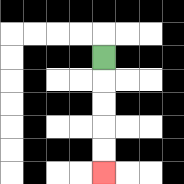{'start': '[4, 2]', 'end': '[4, 7]', 'path_directions': 'D,D,D,D,D', 'path_coordinates': '[[4, 2], [4, 3], [4, 4], [4, 5], [4, 6], [4, 7]]'}